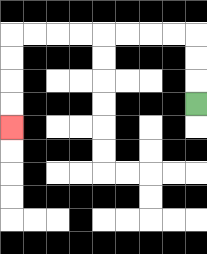{'start': '[8, 4]', 'end': '[0, 5]', 'path_directions': 'U,U,U,L,L,L,L,L,L,L,L,D,D,D,D', 'path_coordinates': '[[8, 4], [8, 3], [8, 2], [8, 1], [7, 1], [6, 1], [5, 1], [4, 1], [3, 1], [2, 1], [1, 1], [0, 1], [0, 2], [0, 3], [0, 4], [0, 5]]'}